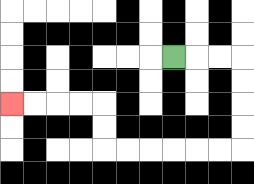{'start': '[7, 2]', 'end': '[0, 4]', 'path_directions': 'R,R,R,D,D,D,D,L,L,L,L,L,L,U,U,L,L,L,L', 'path_coordinates': '[[7, 2], [8, 2], [9, 2], [10, 2], [10, 3], [10, 4], [10, 5], [10, 6], [9, 6], [8, 6], [7, 6], [6, 6], [5, 6], [4, 6], [4, 5], [4, 4], [3, 4], [2, 4], [1, 4], [0, 4]]'}